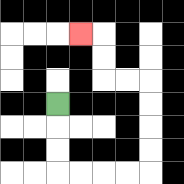{'start': '[2, 4]', 'end': '[3, 1]', 'path_directions': 'D,D,D,R,R,R,R,U,U,U,U,L,L,U,U,L', 'path_coordinates': '[[2, 4], [2, 5], [2, 6], [2, 7], [3, 7], [4, 7], [5, 7], [6, 7], [6, 6], [6, 5], [6, 4], [6, 3], [5, 3], [4, 3], [4, 2], [4, 1], [3, 1]]'}